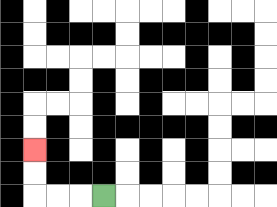{'start': '[4, 8]', 'end': '[1, 6]', 'path_directions': 'L,L,L,U,U', 'path_coordinates': '[[4, 8], [3, 8], [2, 8], [1, 8], [1, 7], [1, 6]]'}